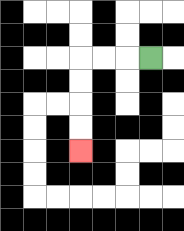{'start': '[6, 2]', 'end': '[3, 6]', 'path_directions': 'L,L,L,D,D,D,D', 'path_coordinates': '[[6, 2], [5, 2], [4, 2], [3, 2], [3, 3], [3, 4], [3, 5], [3, 6]]'}